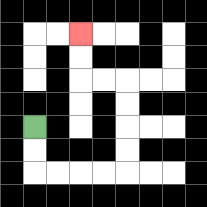{'start': '[1, 5]', 'end': '[3, 1]', 'path_directions': 'D,D,R,R,R,R,U,U,U,U,L,L,U,U', 'path_coordinates': '[[1, 5], [1, 6], [1, 7], [2, 7], [3, 7], [4, 7], [5, 7], [5, 6], [5, 5], [5, 4], [5, 3], [4, 3], [3, 3], [3, 2], [3, 1]]'}